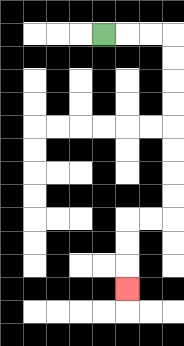{'start': '[4, 1]', 'end': '[5, 12]', 'path_directions': 'R,R,R,D,D,D,D,D,D,D,D,L,L,D,D,D', 'path_coordinates': '[[4, 1], [5, 1], [6, 1], [7, 1], [7, 2], [7, 3], [7, 4], [7, 5], [7, 6], [7, 7], [7, 8], [7, 9], [6, 9], [5, 9], [5, 10], [5, 11], [5, 12]]'}